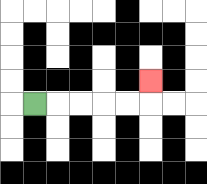{'start': '[1, 4]', 'end': '[6, 3]', 'path_directions': 'R,R,R,R,R,U', 'path_coordinates': '[[1, 4], [2, 4], [3, 4], [4, 4], [5, 4], [6, 4], [6, 3]]'}